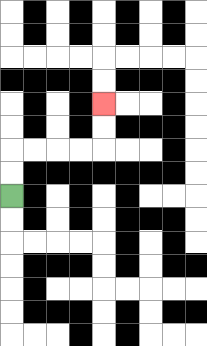{'start': '[0, 8]', 'end': '[4, 4]', 'path_directions': 'U,U,R,R,R,R,U,U', 'path_coordinates': '[[0, 8], [0, 7], [0, 6], [1, 6], [2, 6], [3, 6], [4, 6], [4, 5], [4, 4]]'}